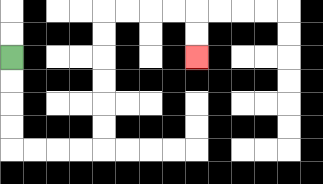{'start': '[0, 2]', 'end': '[8, 2]', 'path_directions': 'D,D,D,D,R,R,R,R,U,U,U,U,U,U,R,R,R,R,D,D', 'path_coordinates': '[[0, 2], [0, 3], [0, 4], [0, 5], [0, 6], [1, 6], [2, 6], [3, 6], [4, 6], [4, 5], [4, 4], [4, 3], [4, 2], [4, 1], [4, 0], [5, 0], [6, 0], [7, 0], [8, 0], [8, 1], [8, 2]]'}